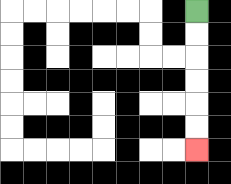{'start': '[8, 0]', 'end': '[8, 6]', 'path_directions': 'D,D,D,D,D,D', 'path_coordinates': '[[8, 0], [8, 1], [8, 2], [8, 3], [8, 4], [8, 5], [8, 6]]'}